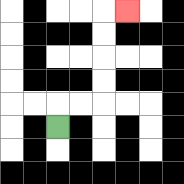{'start': '[2, 5]', 'end': '[5, 0]', 'path_directions': 'U,R,R,U,U,U,U,R', 'path_coordinates': '[[2, 5], [2, 4], [3, 4], [4, 4], [4, 3], [4, 2], [4, 1], [4, 0], [5, 0]]'}